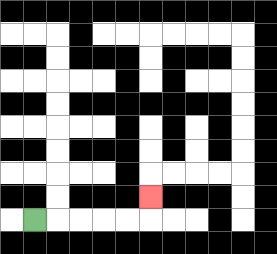{'start': '[1, 9]', 'end': '[6, 8]', 'path_directions': 'R,R,R,R,R,U', 'path_coordinates': '[[1, 9], [2, 9], [3, 9], [4, 9], [5, 9], [6, 9], [6, 8]]'}